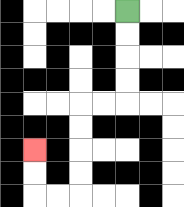{'start': '[5, 0]', 'end': '[1, 6]', 'path_directions': 'D,D,D,D,L,L,D,D,D,D,L,L,U,U', 'path_coordinates': '[[5, 0], [5, 1], [5, 2], [5, 3], [5, 4], [4, 4], [3, 4], [3, 5], [3, 6], [3, 7], [3, 8], [2, 8], [1, 8], [1, 7], [1, 6]]'}